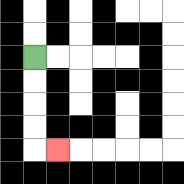{'start': '[1, 2]', 'end': '[2, 6]', 'path_directions': 'D,D,D,D,R', 'path_coordinates': '[[1, 2], [1, 3], [1, 4], [1, 5], [1, 6], [2, 6]]'}